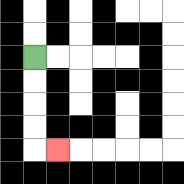{'start': '[1, 2]', 'end': '[2, 6]', 'path_directions': 'D,D,D,D,R', 'path_coordinates': '[[1, 2], [1, 3], [1, 4], [1, 5], [1, 6], [2, 6]]'}